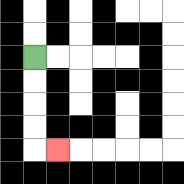{'start': '[1, 2]', 'end': '[2, 6]', 'path_directions': 'D,D,D,D,R', 'path_coordinates': '[[1, 2], [1, 3], [1, 4], [1, 5], [1, 6], [2, 6]]'}